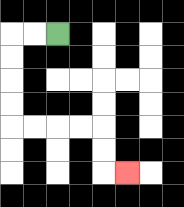{'start': '[2, 1]', 'end': '[5, 7]', 'path_directions': 'L,L,D,D,D,D,R,R,R,R,D,D,R', 'path_coordinates': '[[2, 1], [1, 1], [0, 1], [0, 2], [0, 3], [0, 4], [0, 5], [1, 5], [2, 5], [3, 5], [4, 5], [4, 6], [4, 7], [5, 7]]'}